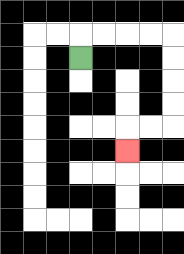{'start': '[3, 2]', 'end': '[5, 6]', 'path_directions': 'U,R,R,R,R,D,D,D,D,L,L,D', 'path_coordinates': '[[3, 2], [3, 1], [4, 1], [5, 1], [6, 1], [7, 1], [7, 2], [7, 3], [7, 4], [7, 5], [6, 5], [5, 5], [5, 6]]'}